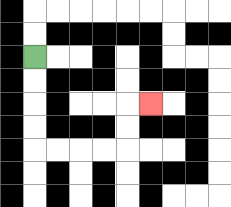{'start': '[1, 2]', 'end': '[6, 4]', 'path_directions': 'D,D,D,D,R,R,R,R,U,U,R', 'path_coordinates': '[[1, 2], [1, 3], [1, 4], [1, 5], [1, 6], [2, 6], [3, 6], [4, 6], [5, 6], [5, 5], [5, 4], [6, 4]]'}